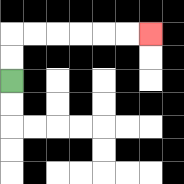{'start': '[0, 3]', 'end': '[6, 1]', 'path_directions': 'U,U,R,R,R,R,R,R', 'path_coordinates': '[[0, 3], [0, 2], [0, 1], [1, 1], [2, 1], [3, 1], [4, 1], [5, 1], [6, 1]]'}